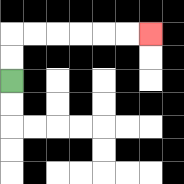{'start': '[0, 3]', 'end': '[6, 1]', 'path_directions': 'U,U,R,R,R,R,R,R', 'path_coordinates': '[[0, 3], [0, 2], [0, 1], [1, 1], [2, 1], [3, 1], [4, 1], [5, 1], [6, 1]]'}